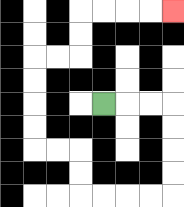{'start': '[4, 4]', 'end': '[7, 0]', 'path_directions': 'R,R,R,D,D,D,D,L,L,L,L,U,U,L,L,U,U,U,U,R,R,U,U,R,R,R,R', 'path_coordinates': '[[4, 4], [5, 4], [6, 4], [7, 4], [7, 5], [7, 6], [7, 7], [7, 8], [6, 8], [5, 8], [4, 8], [3, 8], [3, 7], [3, 6], [2, 6], [1, 6], [1, 5], [1, 4], [1, 3], [1, 2], [2, 2], [3, 2], [3, 1], [3, 0], [4, 0], [5, 0], [6, 0], [7, 0]]'}